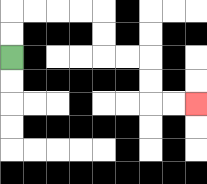{'start': '[0, 2]', 'end': '[8, 4]', 'path_directions': 'U,U,R,R,R,R,D,D,R,R,D,D,R,R', 'path_coordinates': '[[0, 2], [0, 1], [0, 0], [1, 0], [2, 0], [3, 0], [4, 0], [4, 1], [4, 2], [5, 2], [6, 2], [6, 3], [6, 4], [7, 4], [8, 4]]'}